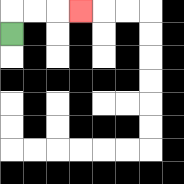{'start': '[0, 1]', 'end': '[3, 0]', 'path_directions': 'U,R,R,R', 'path_coordinates': '[[0, 1], [0, 0], [1, 0], [2, 0], [3, 0]]'}